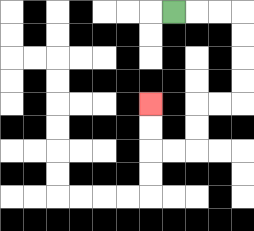{'start': '[7, 0]', 'end': '[6, 4]', 'path_directions': 'R,R,R,D,D,D,D,L,L,D,D,L,L,U,U', 'path_coordinates': '[[7, 0], [8, 0], [9, 0], [10, 0], [10, 1], [10, 2], [10, 3], [10, 4], [9, 4], [8, 4], [8, 5], [8, 6], [7, 6], [6, 6], [6, 5], [6, 4]]'}